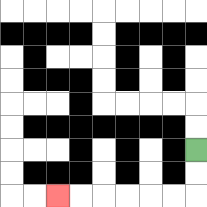{'start': '[8, 6]', 'end': '[2, 8]', 'path_directions': 'D,D,L,L,L,L,L,L', 'path_coordinates': '[[8, 6], [8, 7], [8, 8], [7, 8], [6, 8], [5, 8], [4, 8], [3, 8], [2, 8]]'}